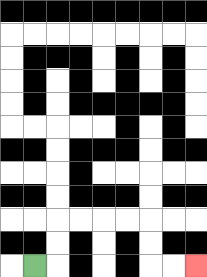{'start': '[1, 11]', 'end': '[8, 11]', 'path_directions': 'R,U,U,R,R,R,R,D,D,R,R', 'path_coordinates': '[[1, 11], [2, 11], [2, 10], [2, 9], [3, 9], [4, 9], [5, 9], [6, 9], [6, 10], [6, 11], [7, 11], [8, 11]]'}